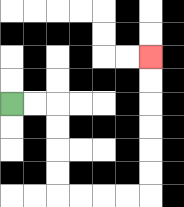{'start': '[0, 4]', 'end': '[6, 2]', 'path_directions': 'R,R,D,D,D,D,R,R,R,R,U,U,U,U,U,U', 'path_coordinates': '[[0, 4], [1, 4], [2, 4], [2, 5], [2, 6], [2, 7], [2, 8], [3, 8], [4, 8], [5, 8], [6, 8], [6, 7], [6, 6], [6, 5], [6, 4], [6, 3], [6, 2]]'}